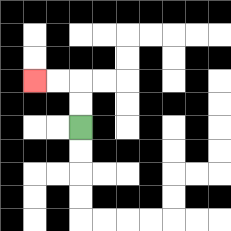{'start': '[3, 5]', 'end': '[1, 3]', 'path_directions': 'U,U,L,L', 'path_coordinates': '[[3, 5], [3, 4], [3, 3], [2, 3], [1, 3]]'}